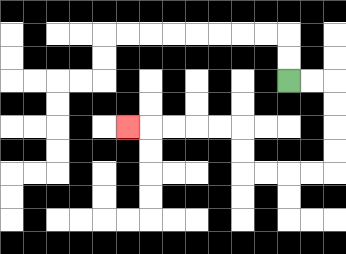{'start': '[12, 3]', 'end': '[5, 5]', 'path_directions': 'R,R,D,D,D,D,L,L,L,L,U,U,L,L,L,L,L', 'path_coordinates': '[[12, 3], [13, 3], [14, 3], [14, 4], [14, 5], [14, 6], [14, 7], [13, 7], [12, 7], [11, 7], [10, 7], [10, 6], [10, 5], [9, 5], [8, 5], [7, 5], [6, 5], [5, 5]]'}